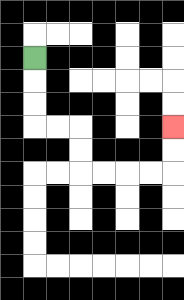{'start': '[1, 2]', 'end': '[7, 5]', 'path_directions': 'D,D,D,R,R,D,D,R,R,R,R,U,U', 'path_coordinates': '[[1, 2], [1, 3], [1, 4], [1, 5], [2, 5], [3, 5], [3, 6], [3, 7], [4, 7], [5, 7], [6, 7], [7, 7], [7, 6], [7, 5]]'}